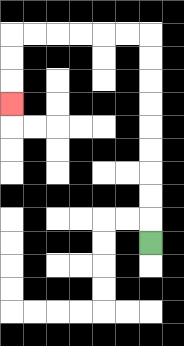{'start': '[6, 10]', 'end': '[0, 4]', 'path_directions': 'U,U,U,U,U,U,U,U,U,L,L,L,L,L,L,D,D,D', 'path_coordinates': '[[6, 10], [6, 9], [6, 8], [6, 7], [6, 6], [6, 5], [6, 4], [6, 3], [6, 2], [6, 1], [5, 1], [4, 1], [3, 1], [2, 1], [1, 1], [0, 1], [0, 2], [0, 3], [0, 4]]'}